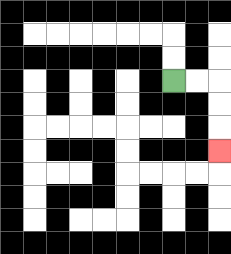{'start': '[7, 3]', 'end': '[9, 6]', 'path_directions': 'R,R,D,D,D', 'path_coordinates': '[[7, 3], [8, 3], [9, 3], [9, 4], [9, 5], [9, 6]]'}